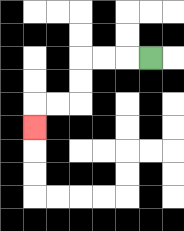{'start': '[6, 2]', 'end': '[1, 5]', 'path_directions': 'L,L,L,D,D,L,L,D', 'path_coordinates': '[[6, 2], [5, 2], [4, 2], [3, 2], [3, 3], [3, 4], [2, 4], [1, 4], [1, 5]]'}